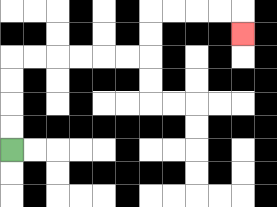{'start': '[0, 6]', 'end': '[10, 1]', 'path_directions': 'U,U,U,U,R,R,R,R,R,R,U,U,R,R,R,R,D', 'path_coordinates': '[[0, 6], [0, 5], [0, 4], [0, 3], [0, 2], [1, 2], [2, 2], [3, 2], [4, 2], [5, 2], [6, 2], [6, 1], [6, 0], [7, 0], [8, 0], [9, 0], [10, 0], [10, 1]]'}